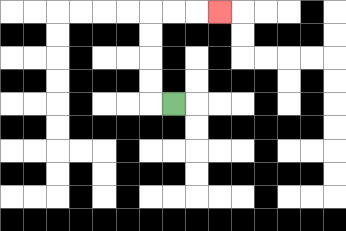{'start': '[7, 4]', 'end': '[9, 0]', 'path_directions': 'L,U,U,U,U,R,R,R', 'path_coordinates': '[[7, 4], [6, 4], [6, 3], [6, 2], [6, 1], [6, 0], [7, 0], [8, 0], [9, 0]]'}